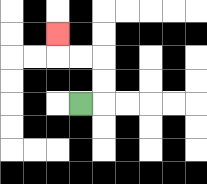{'start': '[3, 4]', 'end': '[2, 1]', 'path_directions': 'R,U,U,L,L,U', 'path_coordinates': '[[3, 4], [4, 4], [4, 3], [4, 2], [3, 2], [2, 2], [2, 1]]'}